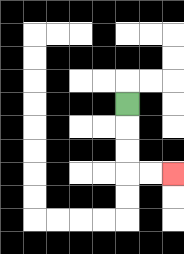{'start': '[5, 4]', 'end': '[7, 7]', 'path_directions': 'D,D,D,R,R', 'path_coordinates': '[[5, 4], [5, 5], [5, 6], [5, 7], [6, 7], [7, 7]]'}